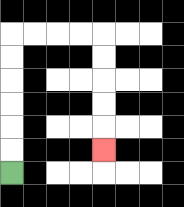{'start': '[0, 7]', 'end': '[4, 6]', 'path_directions': 'U,U,U,U,U,U,R,R,R,R,D,D,D,D,D', 'path_coordinates': '[[0, 7], [0, 6], [0, 5], [0, 4], [0, 3], [0, 2], [0, 1], [1, 1], [2, 1], [3, 1], [4, 1], [4, 2], [4, 3], [4, 4], [4, 5], [4, 6]]'}